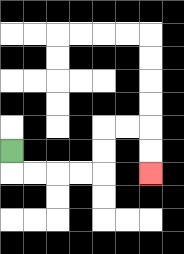{'start': '[0, 6]', 'end': '[6, 7]', 'path_directions': 'D,R,R,R,R,U,U,R,R,D,D', 'path_coordinates': '[[0, 6], [0, 7], [1, 7], [2, 7], [3, 7], [4, 7], [4, 6], [4, 5], [5, 5], [6, 5], [6, 6], [6, 7]]'}